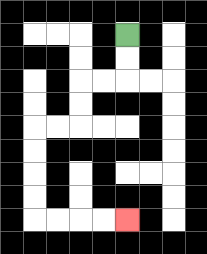{'start': '[5, 1]', 'end': '[5, 9]', 'path_directions': 'D,D,L,L,D,D,L,L,D,D,D,D,R,R,R,R', 'path_coordinates': '[[5, 1], [5, 2], [5, 3], [4, 3], [3, 3], [3, 4], [3, 5], [2, 5], [1, 5], [1, 6], [1, 7], [1, 8], [1, 9], [2, 9], [3, 9], [4, 9], [5, 9]]'}